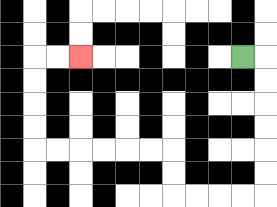{'start': '[10, 2]', 'end': '[3, 2]', 'path_directions': 'R,D,D,D,D,D,D,L,L,L,L,U,U,L,L,L,L,L,L,U,U,U,U,R,R', 'path_coordinates': '[[10, 2], [11, 2], [11, 3], [11, 4], [11, 5], [11, 6], [11, 7], [11, 8], [10, 8], [9, 8], [8, 8], [7, 8], [7, 7], [7, 6], [6, 6], [5, 6], [4, 6], [3, 6], [2, 6], [1, 6], [1, 5], [1, 4], [1, 3], [1, 2], [2, 2], [3, 2]]'}